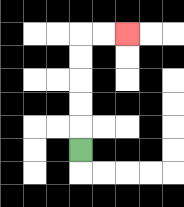{'start': '[3, 6]', 'end': '[5, 1]', 'path_directions': 'U,U,U,U,U,R,R', 'path_coordinates': '[[3, 6], [3, 5], [3, 4], [3, 3], [3, 2], [3, 1], [4, 1], [5, 1]]'}